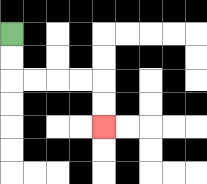{'start': '[0, 1]', 'end': '[4, 5]', 'path_directions': 'D,D,R,R,R,R,D,D', 'path_coordinates': '[[0, 1], [0, 2], [0, 3], [1, 3], [2, 3], [3, 3], [4, 3], [4, 4], [4, 5]]'}